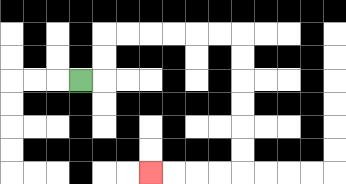{'start': '[3, 3]', 'end': '[6, 7]', 'path_directions': 'R,U,U,R,R,R,R,R,R,D,D,D,D,D,D,L,L,L,L', 'path_coordinates': '[[3, 3], [4, 3], [4, 2], [4, 1], [5, 1], [6, 1], [7, 1], [8, 1], [9, 1], [10, 1], [10, 2], [10, 3], [10, 4], [10, 5], [10, 6], [10, 7], [9, 7], [8, 7], [7, 7], [6, 7]]'}